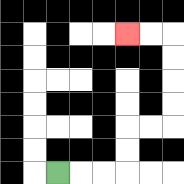{'start': '[2, 7]', 'end': '[5, 1]', 'path_directions': 'R,R,R,U,U,R,R,U,U,U,U,L,L', 'path_coordinates': '[[2, 7], [3, 7], [4, 7], [5, 7], [5, 6], [5, 5], [6, 5], [7, 5], [7, 4], [7, 3], [7, 2], [7, 1], [6, 1], [5, 1]]'}